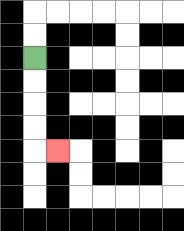{'start': '[1, 2]', 'end': '[2, 6]', 'path_directions': 'D,D,D,D,R', 'path_coordinates': '[[1, 2], [1, 3], [1, 4], [1, 5], [1, 6], [2, 6]]'}